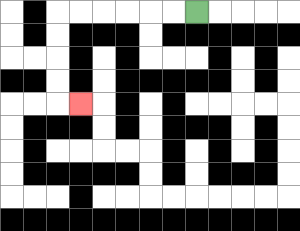{'start': '[8, 0]', 'end': '[3, 4]', 'path_directions': 'L,L,L,L,L,L,D,D,D,D,R', 'path_coordinates': '[[8, 0], [7, 0], [6, 0], [5, 0], [4, 0], [3, 0], [2, 0], [2, 1], [2, 2], [2, 3], [2, 4], [3, 4]]'}